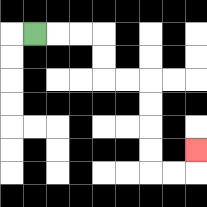{'start': '[1, 1]', 'end': '[8, 6]', 'path_directions': 'R,R,R,D,D,R,R,D,D,D,D,R,R,U', 'path_coordinates': '[[1, 1], [2, 1], [3, 1], [4, 1], [4, 2], [4, 3], [5, 3], [6, 3], [6, 4], [6, 5], [6, 6], [6, 7], [7, 7], [8, 7], [8, 6]]'}